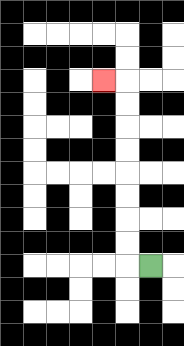{'start': '[6, 11]', 'end': '[4, 3]', 'path_directions': 'L,U,U,U,U,U,U,U,U,L', 'path_coordinates': '[[6, 11], [5, 11], [5, 10], [5, 9], [5, 8], [5, 7], [5, 6], [5, 5], [5, 4], [5, 3], [4, 3]]'}